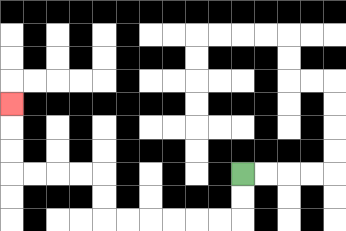{'start': '[10, 7]', 'end': '[0, 4]', 'path_directions': 'D,D,L,L,L,L,L,L,U,U,L,L,L,L,U,U,U', 'path_coordinates': '[[10, 7], [10, 8], [10, 9], [9, 9], [8, 9], [7, 9], [6, 9], [5, 9], [4, 9], [4, 8], [4, 7], [3, 7], [2, 7], [1, 7], [0, 7], [0, 6], [0, 5], [0, 4]]'}